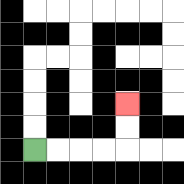{'start': '[1, 6]', 'end': '[5, 4]', 'path_directions': 'R,R,R,R,U,U', 'path_coordinates': '[[1, 6], [2, 6], [3, 6], [4, 6], [5, 6], [5, 5], [5, 4]]'}